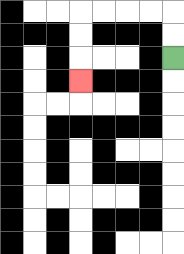{'start': '[7, 2]', 'end': '[3, 3]', 'path_directions': 'U,U,L,L,L,L,D,D,D', 'path_coordinates': '[[7, 2], [7, 1], [7, 0], [6, 0], [5, 0], [4, 0], [3, 0], [3, 1], [3, 2], [3, 3]]'}